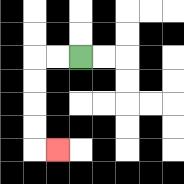{'start': '[3, 2]', 'end': '[2, 6]', 'path_directions': 'L,L,D,D,D,D,R', 'path_coordinates': '[[3, 2], [2, 2], [1, 2], [1, 3], [1, 4], [1, 5], [1, 6], [2, 6]]'}